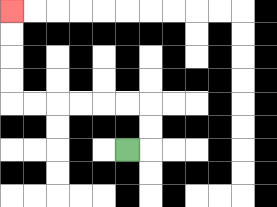{'start': '[5, 6]', 'end': '[0, 0]', 'path_directions': 'R,U,U,L,L,L,L,L,L,U,U,U,U', 'path_coordinates': '[[5, 6], [6, 6], [6, 5], [6, 4], [5, 4], [4, 4], [3, 4], [2, 4], [1, 4], [0, 4], [0, 3], [0, 2], [0, 1], [0, 0]]'}